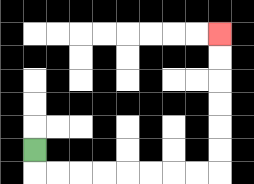{'start': '[1, 6]', 'end': '[9, 1]', 'path_directions': 'D,R,R,R,R,R,R,R,R,U,U,U,U,U,U', 'path_coordinates': '[[1, 6], [1, 7], [2, 7], [3, 7], [4, 7], [5, 7], [6, 7], [7, 7], [8, 7], [9, 7], [9, 6], [9, 5], [9, 4], [9, 3], [9, 2], [9, 1]]'}